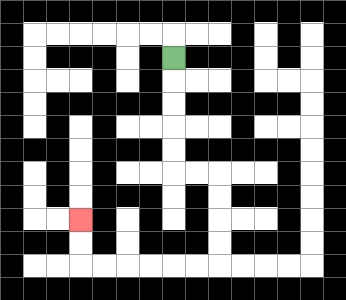{'start': '[7, 2]', 'end': '[3, 9]', 'path_directions': 'D,D,D,D,D,R,R,D,D,D,D,L,L,L,L,L,L,U,U', 'path_coordinates': '[[7, 2], [7, 3], [7, 4], [7, 5], [7, 6], [7, 7], [8, 7], [9, 7], [9, 8], [9, 9], [9, 10], [9, 11], [8, 11], [7, 11], [6, 11], [5, 11], [4, 11], [3, 11], [3, 10], [3, 9]]'}